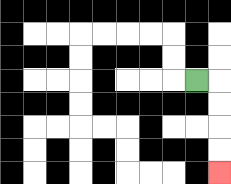{'start': '[8, 3]', 'end': '[9, 7]', 'path_directions': 'R,D,D,D,D', 'path_coordinates': '[[8, 3], [9, 3], [9, 4], [9, 5], [9, 6], [9, 7]]'}